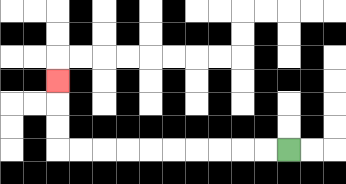{'start': '[12, 6]', 'end': '[2, 3]', 'path_directions': 'L,L,L,L,L,L,L,L,L,L,U,U,U', 'path_coordinates': '[[12, 6], [11, 6], [10, 6], [9, 6], [8, 6], [7, 6], [6, 6], [5, 6], [4, 6], [3, 6], [2, 6], [2, 5], [2, 4], [2, 3]]'}